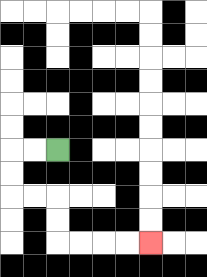{'start': '[2, 6]', 'end': '[6, 10]', 'path_directions': 'L,L,D,D,R,R,D,D,R,R,R,R', 'path_coordinates': '[[2, 6], [1, 6], [0, 6], [0, 7], [0, 8], [1, 8], [2, 8], [2, 9], [2, 10], [3, 10], [4, 10], [5, 10], [6, 10]]'}